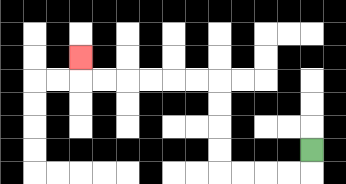{'start': '[13, 6]', 'end': '[3, 2]', 'path_directions': 'D,L,L,L,L,U,U,U,U,L,L,L,L,L,L,U', 'path_coordinates': '[[13, 6], [13, 7], [12, 7], [11, 7], [10, 7], [9, 7], [9, 6], [9, 5], [9, 4], [9, 3], [8, 3], [7, 3], [6, 3], [5, 3], [4, 3], [3, 3], [3, 2]]'}